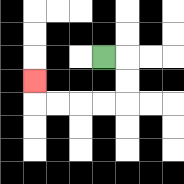{'start': '[4, 2]', 'end': '[1, 3]', 'path_directions': 'R,D,D,L,L,L,L,U', 'path_coordinates': '[[4, 2], [5, 2], [5, 3], [5, 4], [4, 4], [3, 4], [2, 4], [1, 4], [1, 3]]'}